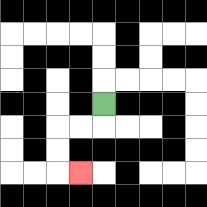{'start': '[4, 4]', 'end': '[3, 7]', 'path_directions': 'D,L,L,D,D,R', 'path_coordinates': '[[4, 4], [4, 5], [3, 5], [2, 5], [2, 6], [2, 7], [3, 7]]'}